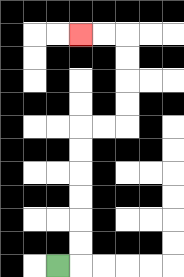{'start': '[2, 11]', 'end': '[3, 1]', 'path_directions': 'R,U,U,U,U,U,U,R,R,U,U,U,U,L,L', 'path_coordinates': '[[2, 11], [3, 11], [3, 10], [3, 9], [3, 8], [3, 7], [3, 6], [3, 5], [4, 5], [5, 5], [5, 4], [5, 3], [5, 2], [5, 1], [4, 1], [3, 1]]'}